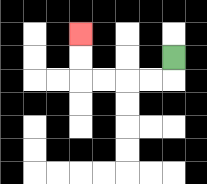{'start': '[7, 2]', 'end': '[3, 1]', 'path_directions': 'D,L,L,L,L,U,U', 'path_coordinates': '[[7, 2], [7, 3], [6, 3], [5, 3], [4, 3], [3, 3], [3, 2], [3, 1]]'}